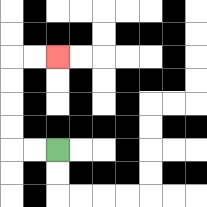{'start': '[2, 6]', 'end': '[2, 2]', 'path_directions': 'L,L,U,U,U,U,R,R', 'path_coordinates': '[[2, 6], [1, 6], [0, 6], [0, 5], [0, 4], [0, 3], [0, 2], [1, 2], [2, 2]]'}